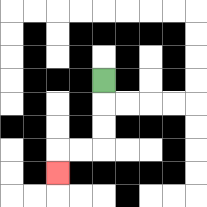{'start': '[4, 3]', 'end': '[2, 7]', 'path_directions': 'D,D,D,L,L,D', 'path_coordinates': '[[4, 3], [4, 4], [4, 5], [4, 6], [3, 6], [2, 6], [2, 7]]'}